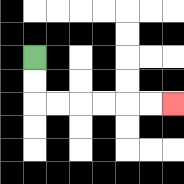{'start': '[1, 2]', 'end': '[7, 4]', 'path_directions': 'D,D,R,R,R,R,R,R', 'path_coordinates': '[[1, 2], [1, 3], [1, 4], [2, 4], [3, 4], [4, 4], [5, 4], [6, 4], [7, 4]]'}